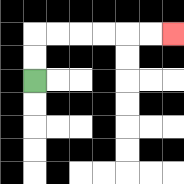{'start': '[1, 3]', 'end': '[7, 1]', 'path_directions': 'U,U,R,R,R,R,R,R', 'path_coordinates': '[[1, 3], [1, 2], [1, 1], [2, 1], [3, 1], [4, 1], [5, 1], [6, 1], [7, 1]]'}